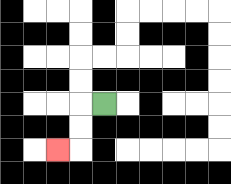{'start': '[4, 4]', 'end': '[2, 6]', 'path_directions': 'L,D,D,L', 'path_coordinates': '[[4, 4], [3, 4], [3, 5], [3, 6], [2, 6]]'}